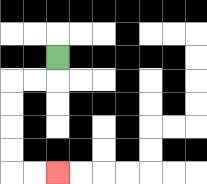{'start': '[2, 2]', 'end': '[2, 7]', 'path_directions': 'D,L,L,D,D,D,D,R,R', 'path_coordinates': '[[2, 2], [2, 3], [1, 3], [0, 3], [0, 4], [0, 5], [0, 6], [0, 7], [1, 7], [2, 7]]'}